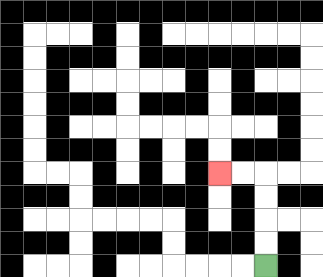{'start': '[11, 11]', 'end': '[9, 7]', 'path_directions': 'U,U,U,U,L,L', 'path_coordinates': '[[11, 11], [11, 10], [11, 9], [11, 8], [11, 7], [10, 7], [9, 7]]'}